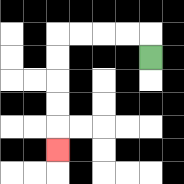{'start': '[6, 2]', 'end': '[2, 6]', 'path_directions': 'U,L,L,L,L,D,D,D,D,D', 'path_coordinates': '[[6, 2], [6, 1], [5, 1], [4, 1], [3, 1], [2, 1], [2, 2], [2, 3], [2, 4], [2, 5], [2, 6]]'}